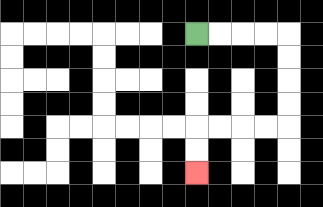{'start': '[8, 1]', 'end': '[8, 7]', 'path_directions': 'R,R,R,R,D,D,D,D,L,L,L,L,D,D', 'path_coordinates': '[[8, 1], [9, 1], [10, 1], [11, 1], [12, 1], [12, 2], [12, 3], [12, 4], [12, 5], [11, 5], [10, 5], [9, 5], [8, 5], [8, 6], [8, 7]]'}